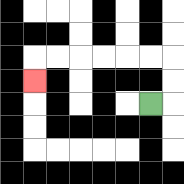{'start': '[6, 4]', 'end': '[1, 3]', 'path_directions': 'R,U,U,L,L,L,L,L,L,D', 'path_coordinates': '[[6, 4], [7, 4], [7, 3], [7, 2], [6, 2], [5, 2], [4, 2], [3, 2], [2, 2], [1, 2], [1, 3]]'}